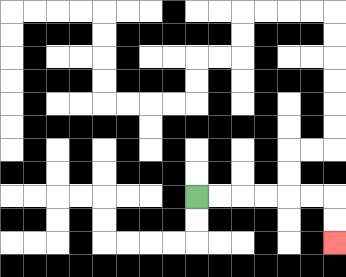{'start': '[8, 8]', 'end': '[14, 10]', 'path_directions': 'R,R,R,R,R,R,D,D', 'path_coordinates': '[[8, 8], [9, 8], [10, 8], [11, 8], [12, 8], [13, 8], [14, 8], [14, 9], [14, 10]]'}